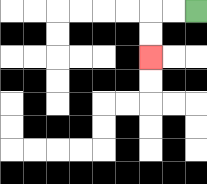{'start': '[8, 0]', 'end': '[6, 2]', 'path_directions': 'L,L,D,D', 'path_coordinates': '[[8, 0], [7, 0], [6, 0], [6, 1], [6, 2]]'}